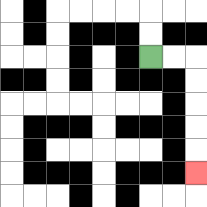{'start': '[6, 2]', 'end': '[8, 7]', 'path_directions': 'R,R,D,D,D,D,D', 'path_coordinates': '[[6, 2], [7, 2], [8, 2], [8, 3], [8, 4], [8, 5], [8, 6], [8, 7]]'}